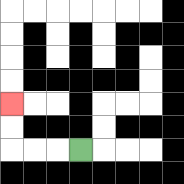{'start': '[3, 6]', 'end': '[0, 4]', 'path_directions': 'L,L,L,U,U', 'path_coordinates': '[[3, 6], [2, 6], [1, 6], [0, 6], [0, 5], [0, 4]]'}